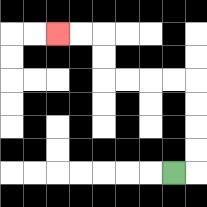{'start': '[7, 7]', 'end': '[2, 1]', 'path_directions': 'R,U,U,U,U,L,L,L,L,U,U,L,L', 'path_coordinates': '[[7, 7], [8, 7], [8, 6], [8, 5], [8, 4], [8, 3], [7, 3], [6, 3], [5, 3], [4, 3], [4, 2], [4, 1], [3, 1], [2, 1]]'}